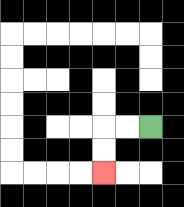{'start': '[6, 5]', 'end': '[4, 7]', 'path_directions': 'L,L,D,D', 'path_coordinates': '[[6, 5], [5, 5], [4, 5], [4, 6], [4, 7]]'}